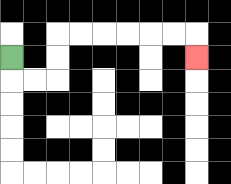{'start': '[0, 2]', 'end': '[8, 2]', 'path_directions': 'D,R,R,U,U,R,R,R,R,R,R,D', 'path_coordinates': '[[0, 2], [0, 3], [1, 3], [2, 3], [2, 2], [2, 1], [3, 1], [4, 1], [5, 1], [6, 1], [7, 1], [8, 1], [8, 2]]'}